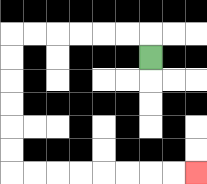{'start': '[6, 2]', 'end': '[8, 7]', 'path_directions': 'U,L,L,L,L,L,L,D,D,D,D,D,D,R,R,R,R,R,R,R,R', 'path_coordinates': '[[6, 2], [6, 1], [5, 1], [4, 1], [3, 1], [2, 1], [1, 1], [0, 1], [0, 2], [0, 3], [0, 4], [0, 5], [0, 6], [0, 7], [1, 7], [2, 7], [3, 7], [4, 7], [5, 7], [6, 7], [7, 7], [8, 7]]'}